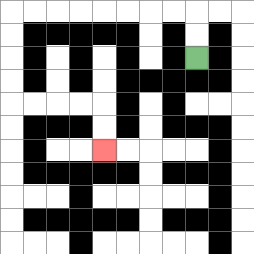{'start': '[8, 2]', 'end': '[4, 6]', 'path_directions': 'U,U,L,L,L,L,L,L,L,L,D,D,D,D,R,R,R,R,D,D', 'path_coordinates': '[[8, 2], [8, 1], [8, 0], [7, 0], [6, 0], [5, 0], [4, 0], [3, 0], [2, 0], [1, 0], [0, 0], [0, 1], [0, 2], [0, 3], [0, 4], [1, 4], [2, 4], [3, 4], [4, 4], [4, 5], [4, 6]]'}